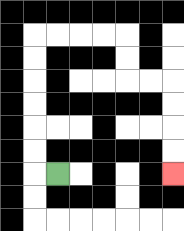{'start': '[2, 7]', 'end': '[7, 7]', 'path_directions': 'L,U,U,U,U,U,U,R,R,R,R,D,D,R,R,D,D,D,D', 'path_coordinates': '[[2, 7], [1, 7], [1, 6], [1, 5], [1, 4], [1, 3], [1, 2], [1, 1], [2, 1], [3, 1], [4, 1], [5, 1], [5, 2], [5, 3], [6, 3], [7, 3], [7, 4], [7, 5], [7, 6], [7, 7]]'}